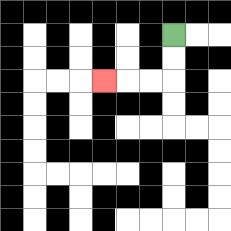{'start': '[7, 1]', 'end': '[4, 3]', 'path_directions': 'D,D,L,L,L', 'path_coordinates': '[[7, 1], [7, 2], [7, 3], [6, 3], [5, 3], [4, 3]]'}